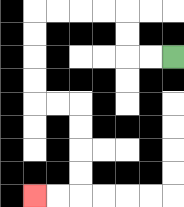{'start': '[7, 2]', 'end': '[1, 8]', 'path_directions': 'L,L,U,U,L,L,L,L,D,D,D,D,R,R,D,D,D,D,L,L', 'path_coordinates': '[[7, 2], [6, 2], [5, 2], [5, 1], [5, 0], [4, 0], [3, 0], [2, 0], [1, 0], [1, 1], [1, 2], [1, 3], [1, 4], [2, 4], [3, 4], [3, 5], [3, 6], [3, 7], [3, 8], [2, 8], [1, 8]]'}